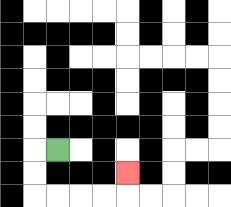{'start': '[2, 6]', 'end': '[5, 7]', 'path_directions': 'L,D,D,R,R,R,R,U', 'path_coordinates': '[[2, 6], [1, 6], [1, 7], [1, 8], [2, 8], [3, 8], [4, 8], [5, 8], [5, 7]]'}